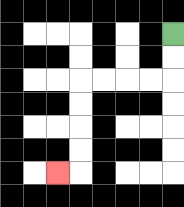{'start': '[7, 1]', 'end': '[2, 7]', 'path_directions': 'D,D,L,L,L,L,D,D,D,D,L', 'path_coordinates': '[[7, 1], [7, 2], [7, 3], [6, 3], [5, 3], [4, 3], [3, 3], [3, 4], [3, 5], [3, 6], [3, 7], [2, 7]]'}